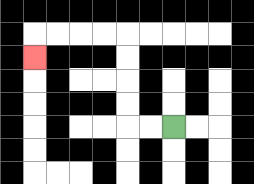{'start': '[7, 5]', 'end': '[1, 2]', 'path_directions': 'L,L,U,U,U,U,L,L,L,L,D', 'path_coordinates': '[[7, 5], [6, 5], [5, 5], [5, 4], [5, 3], [5, 2], [5, 1], [4, 1], [3, 1], [2, 1], [1, 1], [1, 2]]'}